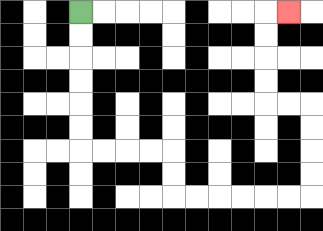{'start': '[3, 0]', 'end': '[12, 0]', 'path_directions': 'D,D,D,D,D,D,R,R,R,R,D,D,R,R,R,R,R,R,U,U,U,U,L,L,U,U,U,U,R', 'path_coordinates': '[[3, 0], [3, 1], [3, 2], [3, 3], [3, 4], [3, 5], [3, 6], [4, 6], [5, 6], [6, 6], [7, 6], [7, 7], [7, 8], [8, 8], [9, 8], [10, 8], [11, 8], [12, 8], [13, 8], [13, 7], [13, 6], [13, 5], [13, 4], [12, 4], [11, 4], [11, 3], [11, 2], [11, 1], [11, 0], [12, 0]]'}